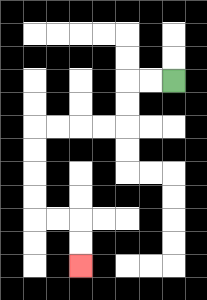{'start': '[7, 3]', 'end': '[3, 11]', 'path_directions': 'L,L,D,D,L,L,L,L,D,D,D,D,R,R,D,D', 'path_coordinates': '[[7, 3], [6, 3], [5, 3], [5, 4], [5, 5], [4, 5], [3, 5], [2, 5], [1, 5], [1, 6], [1, 7], [1, 8], [1, 9], [2, 9], [3, 9], [3, 10], [3, 11]]'}